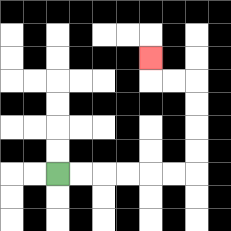{'start': '[2, 7]', 'end': '[6, 2]', 'path_directions': 'R,R,R,R,R,R,U,U,U,U,L,L,U', 'path_coordinates': '[[2, 7], [3, 7], [4, 7], [5, 7], [6, 7], [7, 7], [8, 7], [8, 6], [8, 5], [8, 4], [8, 3], [7, 3], [6, 3], [6, 2]]'}